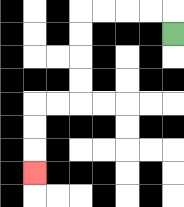{'start': '[7, 1]', 'end': '[1, 7]', 'path_directions': 'U,L,L,L,L,D,D,D,D,L,L,D,D,D', 'path_coordinates': '[[7, 1], [7, 0], [6, 0], [5, 0], [4, 0], [3, 0], [3, 1], [3, 2], [3, 3], [3, 4], [2, 4], [1, 4], [1, 5], [1, 6], [1, 7]]'}